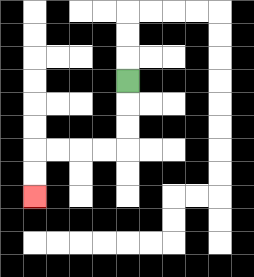{'start': '[5, 3]', 'end': '[1, 8]', 'path_directions': 'D,D,D,L,L,L,L,D,D', 'path_coordinates': '[[5, 3], [5, 4], [5, 5], [5, 6], [4, 6], [3, 6], [2, 6], [1, 6], [1, 7], [1, 8]]'}